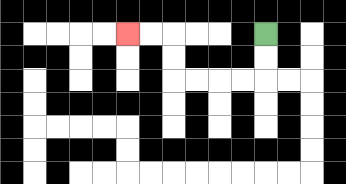{'start': '[11, 1]', 'end': '[5, 1]', 'path_directions': 'D,D,L,L,L,L,U,U,L,L', 'path_coordinates': '[[11, 1], [11, 2], [11, 3], [10, 3], [9, 3], [8, 3], [7, 3], [7, 2], [7, 1], [6, 1], [5, 1]]'}